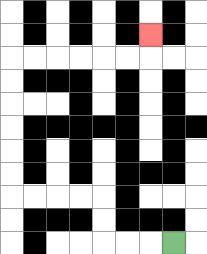{'start': '[7, 10]', 'end': '[6, 1]', 'path_directions': 'L,L,L,U,U,L,L,L,L,U,U,U,U,U,U,R,R,R,R,R,R,U', 'path_coordinates': '[[7, 10], [6, 10], [5, 10], [4, 10], [4, 9], [4, 8], [3, 8], [2, 8], [1, 8], [0, 8], [0, 7], [0, 6], [0, 5], [0, 4], [0, 3], [0, 2], [1, 2], [2, 2], [3, 2], [4, 2], [5, 2], [6, 2], [6, 1]]'}